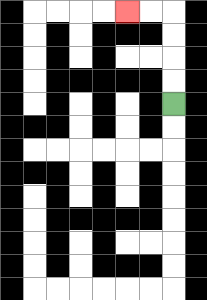{'start': '[7, 4]', 'end': '[5, 0]', 'path_directions': 'U,U,U,U,L,L', 'path_coordinates': '[[7, 4], [7, 3], [7, 2], [7, 1], [7, 0], [6, 0], [5, 0]]'}